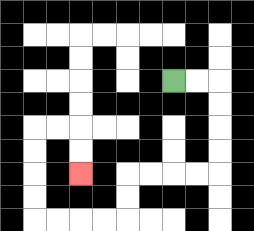{'start': '[7, 3]', 'end': '[3, 7]', 'path_directions': 'R,R,D,D,D,D,L,L,L,L,D,D,L,L,L,L,U,U,U,U,R,R,D,D', 'path_coordinates': '[[7, 3], [8, 3], [9, 3], [9, 4], [9, 5], [9, 6], [9, 7], [8, 7], [7, 7], [6, 7], [5, 7], [5, 8], [5, 9], [4, 9], [3, 9], [2, 9], [1, 9], [1, 8], [1, 7], [1, 6], [1, 5], [2, 5], [3, 5], [3, 6], [3, 7]]'}